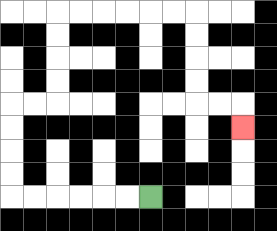{'start': '[6, 8]', 'end': '[10, 5]', 'path_directions': 'L,L,L,L,L,L,U,U,U,U,R,R,U,U,U,U,R,R,R,R,R,R,D,D,D,D,R,R,D', 'path_coordinates': '[[6, 8], [5, 8], [4, 8], [3, 8], [2, 8], [1, 8], [0, 8], [0, 7], [0, 6], [0, 5], [0, 4], [1, 4], [2, 4], [2, 3], [2, 2], [2, 1], [2, 0], [3, 0], [4, 0], [5, 0], [6, 0], [7, 0], [8, 0], [8, 1], [8, 2], [8, 3], [8, 4], [9, 4], [10, 4], [10, 5]]'}